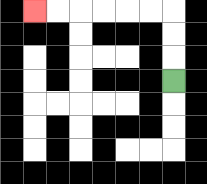{'start': '[7, 3]', 'end': '[1, 0]', 'path_directions': 'U,U,U,L,L,L,L,L,L', 'path_coordinates': '[[7, 3], [7, 2], [7, 1], [7, 0], [6, 0], [5, 0], [4, 0], [3, 0], [2, 0], [1, 0]]'}